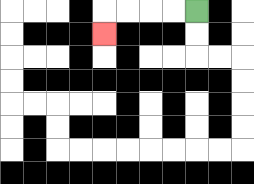{'start': '[8, 0]', 'end': '[4, 1]', 'path_directions': 'L,L,L,L,D', 'path_coordinates': '[[8, 0], [7, 0], [6, 0], [5, 0], [4, 0], [4, 1]]'}